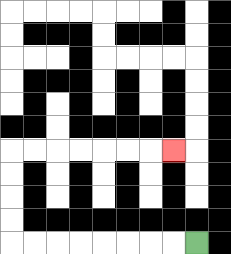{'start': '[8, 10]', 'end': '[7, 6]', 'path_directions': 'L,L,L,L,L,L,L,L,U,U,U,U,R,R,R,R,R,R,R', 'path_coordinates': '[[8, 10], [7, 10], [6, 10], [5, 10], [4, 10], [3, 10], [2, 10], [1, 10], [0, 10], [0, 9], [0, 8], [0, 7], [0, 6], [1, 6], [2, 6], [3, 6], [4, 6], [5, 6], [6, 6], [7, 6]]'}